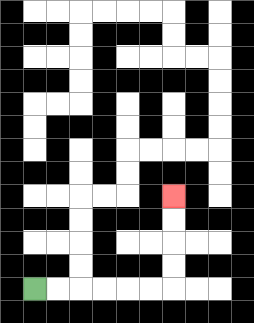{'start': '[1, 12]', 'end': '[7, 8]', 'path_directions': 'R,R,R,R,R,R,U,U,U,U', 'path_coordinates': '[[1, 12], [2, 12], [3, 12], [4, 12], [5, 12], [6, 12], [7, 12], [7, 11], [7, 10], [7, 9], [7, 8]]'}